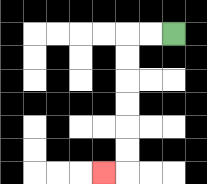{'start': '[7, 1]', 'end': '[4, 7]', 'path_directions': 'L,L,D,D,D,D,D,D,L', 'path_coordinates': '[[7, 1], [6, 1], [5, 1], [5, 2], [5, 3], [5, 4], [5, 5], [5, 6], [5, 7], [4, 7]]'}